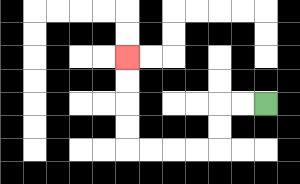{'start': '[11, 4]', 'end': '[5, 2]', 'path_directions': 'L,L,D,D,L,L,L,L,U,U,U,U', 'path_coordinates': '[[11, 4], [10, 4], [9, 4], [9, 5], [9, 6], [8, 6], [7, 6], [6, 6], [5, 6], [5, 5], [5, 4], [5, 3], [5, 2]]'}